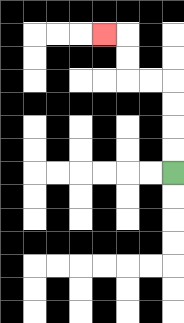{'start': '[7, 7]', 'end': '[4, 1]', 'path_directions': 'U,U,U,U,L,L,U,U,L', 'path_coordinates': '[[7, 7], [7, 6], [7, 5], [7, 4], [7, 3], [6, 3], [5, 3], [5, 2], [5, 1], [4, 1]]'}